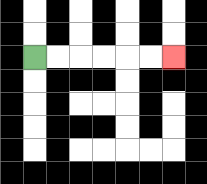{'start': '[1, 2]', 'end': '[7, 2]', 'path_directions': 'R,R,R,R,R,R', 'path_coordinates': '[[1, 2], [2, 2], [3, 2], [4, 2], [5, 2], [6, 2], [7, 2]]'}